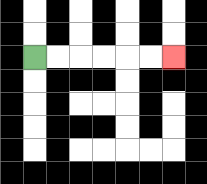{'start': '[1, 2]', 'end': '[7, 2]', 'path_directions': 'R,R,R,R,R,R', 'path_coordinates': '[[1, 2], [2, 2], [3, 2], [4, 2], [5, 2], [6, 2], [7, 2]]'}